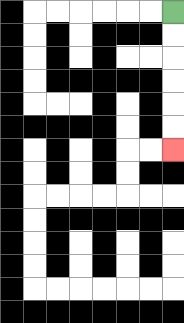{'start': '[7, 0]', 'end': '[7, 6]', 'path_directions': 'D,D,D,D,D,D', 'path_coordinates': '[[7, 0], [7, 1], [7, 2], [7, 3], [7, 4], [7, 5], [7, 6]]'}